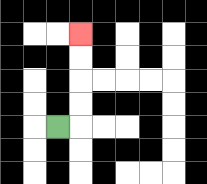{'start': '[2, 5]', 'end': '[3, 1]', 'path_directions': 'R,U,U,U,U', 'path_coordinates': '[[2, 5], [3, 5], [3, 4], [3, 3], [3, 2], [3, 1]]'}